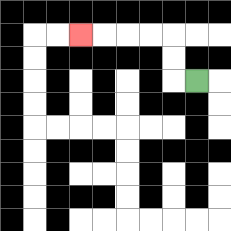{'start': '[8, 3]', 'end': '[3, 1]', 'path_directions': 'L,U,U,L,L,L,L', 'path_coordinates': '[[8, 3], [7, 3], [7, 2], [7, 1], [6, 1], [5, 1], [4, 1], [3, 1]]'}